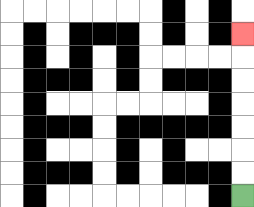{'start': '[10, 8]', 'end': '[10, 1]', 'path_directions': 'U,U,U,U,U,U,U', 'path_coordinates': '[[10, 8], [10, 7], [10, 6], [10, 5], [10, 4], [10, 3], [10, 2], [10, 1]]'}